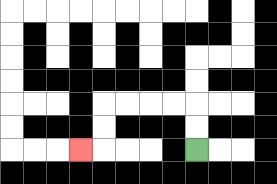{'start': '[8, 6]', 'end': '[3, 6]', 'path_directions': 'U,U,L,L,L,L,D,D,L', 'path_coordinates': '[[8, 6], [8, 5], [8, 4], [7, 4], [6, 4], [5, 4], [4, 4], [4, 5], [4, 6], [3, 6]]'}